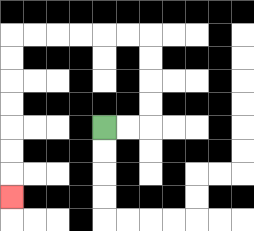{'start': '[4, 5]', 'end': '[0, 8]', 'path_directions': 'R,R,U,U,U,U,L,L,L,L,L,L,D,D,D,D,D,D,D', 'path_coordinates': '[[4, 5], [5, 5], [6, 5], [6, 4], [6, 3], [6, 2], [6, 1], [5, 1], [4, 1], [3, 1], [2, 1], [1, 1], [0, 1], [0, 2], [0, 3], [0, 4], [0, 5], [0, 6], [0, 7], [0, 8]]'}